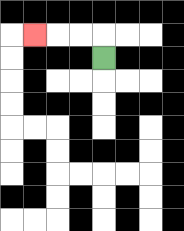{'start': '[4, 2]', 'end': '[1, 1]', 'path_directions': 'U,L,L,L', 'path_coordinates': '[[4, 2], [4, 1], [3, 1], [2, 1], [1, 1]]'}